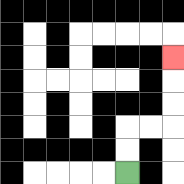{'start': '[5, 7]', 'end': '[7, 2]', 'path_directions': 'U,U,R,R,U,U,U', 'path_coordinates': '[[5, 7], [5, 6], [5, 5], [6, 5], [7, 5], [7, 4], [7, 3], [7, 2]]'}